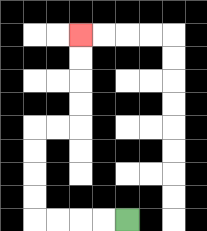{'start': '[5, 9]', 'end': '[3, 1]', 'path_directions': 'L,L,L,L,U,U,U,U,R,R,U,U,U,U', 'path_coordinates': '[[5, 9], [4, 9], [3, 9], [2, 9], [1, 9], [1, 8], [1, 7], [1, 6], [1, 5], [2, 5], [3, 5], [3, 4], [3, 3], [3, 2], [3, 1]]'}